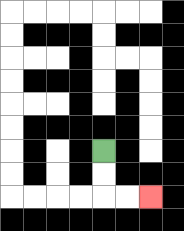{'start': '[4, 6]', 'end': '[6, 8]', 'path_directions': 'D,D,R,R', 'path_coordinates': '[[4, 6], [4, 7], [4, 8], [5, 8], [6, 8]]'}